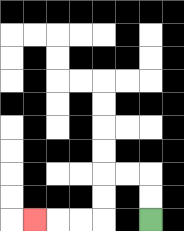{'start': '[6, 9]', 'end': '[1, 9]', 'path_directions': 'U,U,L,L,D,D,L,L,L', 'path_coordinates': '[[6, 9], [6, 8], [6, 7], [5, 7], [4, 7], [4, 8], [4, 9], [3, 9], [2, 9], [1, 9]]'}